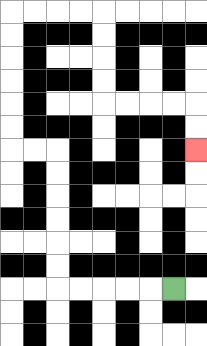{'start': '[7, 12]', 'end': '[8, 6]', 'path_directions': 'L,L,L,L,L,U,U,U,U,U,U,L,L,U,U,U,U,U,U,R,R,R,R,D,D,D,D,R,R,R,R,D,D', 'path_coordinates': '[[7, 12], [6, 12], [5, 12], [4, 12], [3, 12], [2, 12], [2, 11], [2, 10], [2, 9], [2, 8], [2, 7], [2, 6], [1, 6], [0, 6], [0, 5], [0, 4], [0, 3], [0, 2], [0, 1], [0, 0], [1, 0], [2, 0], [3, 0], [4, 0], [4, 1], [4, 2], [4, 3], [4, 4], [5, 4], [6, 4], [7, 4], [8, 4], [8, 5], [8, 6]]'}